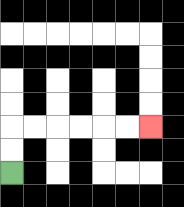{'start': '[0, 7]', 'end': '[6, 5]', 'path_directions': 'U,U,R,R,R,R,R,R', 'path_coordinates': '[[0, 7], [0, 6], [0, 5], [1, 5], [2, 5], [3, 5], [4, 5], [5, 5], [6, 5]]'}